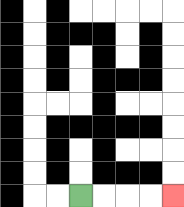{'start': '[3, 8]', 'end': '[7, 8]', 'path_directions': 'R,R,R,R', 'path_coordinates': '[[3, 8], [4, 8], [5, 8], [6, 8], [7, 8]]'}